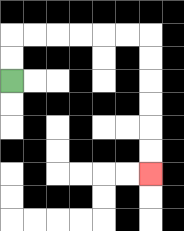{'start': '[0, 3]', 'end': '[6, 7]', 'path_directions': 'U,U,R,R,R,R,R,R,D,D,D,D,D,D', 'path_coordinates': '[[0, 3], [0, 2], [0, 1], [1, 1], [2, 1], [3, 1], [4, 1], [5, 1], [6, 1], [6, 2], [6, 3], [6, 4], [6, 5], [6, 6], [6, 7]]'}